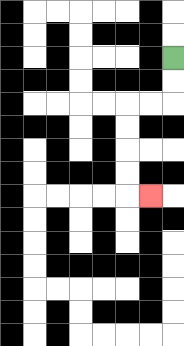{'start': '[7, 2]', 'end': '[6, 8]', 'path_directions': 'D,D,L,L,D,D,D,D,R', 'path_coordinates': '[[7, 2], [7, 3], [7, 4], [6, 4], [5, 4], [5, 5], [5, 6], [5, 7], [5, 8], [6, 8]]'}